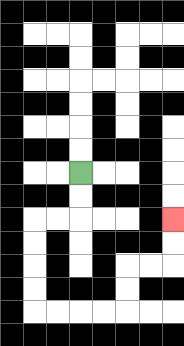{'start': '[3, 7]', 'end': '[7, 9]', 'path_directions': 'D,D,L,L,D,D,D,D,R,R,R,R,U,U,R,R,U,U', 'path_coordinates': '[[3, 7], [3, 8], [3, 9], [2, 9], [1, 9], [1, 10], [1, 11], [1, 12], [1, 13], [2, 13], [3, 13], [4, 13], [5, 13], [5, 12], [5, 11], [6, 11], [7, 11], [7, 10], [7, 9]]'}